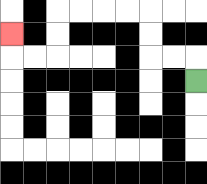{'start': '[8, 3]', 'end': '[0, 1]', 'path_directions': 'U,L,L,U,U,L,L,L,L,D,D,L,L,U', 'path_coordinates': '[[8, 3], [8, 2], [7, 2], [6, 2], [6, 1], [6, 0], [5, 0], [4, 0], [3, 0], [2, 0], [2, 1], [2, 2], [1, 2], [0, 2], [0, 1]]'}